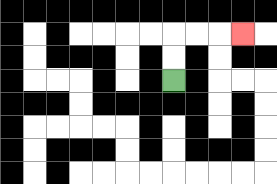{'start': '[7, 3]', 'end': '[10, 1]', 'path_directions': 'U,U,R,R,R', 'path_coordinates': '[[7, 3], [7, 2], [7, 1], [8, 1], [9, 1], [10, 1]]'}